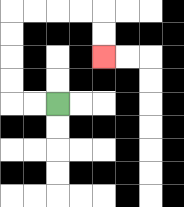{'start': '[2, 4]', 'end': '[4, 2]', 'path_directions': 'L,L,U,U,U,U,R,R,R,R,D,D', 'path_coordinates': '[[2, 4], [1, 4], [0, 4], [0, 3], [0, 2], [0, 1], [0, 0], [1, 0], [2, 0], [3, 0], [4, 0], [4, 1], [4, 2]]'}